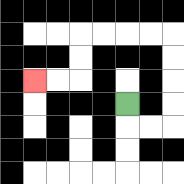{'start': '[5, 4]', 'end': '[1, 3]', 'path_directions': 'D,R,R,U,U,U,U,L,L,L,L,D,D,L,L', 'path_coordinates': '[[5, 4], [5, 5], [6, 5], [7, 5], [7, 4], [7, 3], [7, 2], [7, 1], [6, 1], [5, 1], [4, 1], [3, 1], [3, 2], [3, 3], [2, 3], [1, 3]]'}